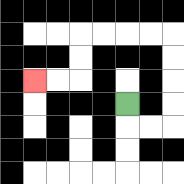{'start': '[5, 4]', 'end': '[1, 3]', 'path_directions': 'D,R,R,U,U,U,U,L,L,L,L,D,D,L,L', 'path_coordinates': '[[5, 4], [5, 5], [6, 5], [7, 5], [7, 4], [7, 3], [7, 2], [7, 1], [6, 1], [5, 1], [4, 1], [3, 1], [3, 2], [3, 3], [2, 3], [1, 3]]'}